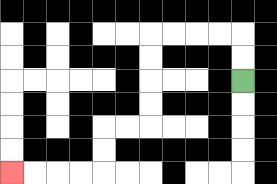{'start': '[10, 3]', 'end': '[0, 7]', 'path_directions': 'U,U,L,L,L,L,D,D,D,D,L,L,D,D,L,L,L,L', 'path_coordinates': '[[10, 3], [10, 2], [10, 1], [9, 1], [8, 1], [7, 1], [6, 1], [6, 2], [6, 3], [6, 4], [6, 5], [5, 5], [4, 5], [4, 6], [4, 7], [3, 7], [2, 7], [1, 7], [0, 7]]'}